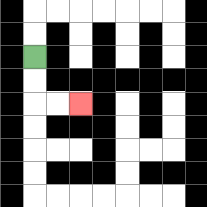{'start': '[1, 2]', 'end': '[3, 4]', 'path_directions': 'D,D,R,R', 'path_coordinates': '[[1, 2], [1, 3], [1, 4], [2, 4], [3, 4]]'}